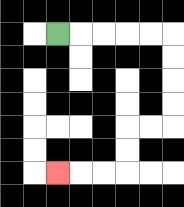{'start': '[2, 1]', 'end': '[2, 7]', 'path_directions': 'R,R,R,R,R,D,D,D,D,L,L,D,D,L,L,L', 'path_coordinates': '[[2, 1], [3, 1], [4, 1], [5, 1], [6, 1], [7, 1], [7, 2], [7, 3], [7, 4], [7, 5], [6, 5], [5, 5], [5, 6], [5, 7], [4, 7], [3, 7], [2, 7]]'}